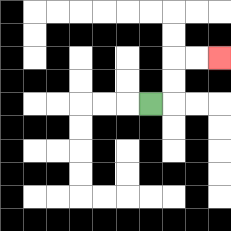{'start': '[6, 4]', 'end': '[9, 2]', 'path_directions': 'R,U,U,R,R', 'path_coordinates': '[[6, 4], [7, 4], [7, 3], [7, 2], [8, 2], [9, 2]]'}